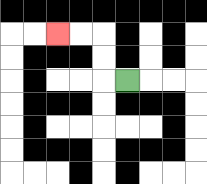{'start': '[5, 3]', 'end': '[2, 1]', 'path_directions': 'L,U,U,L,L', 'path_coordinates': '[[5, 3], [4, 3], [4, 2], [4, 1], [3, 1], [2, 1]]'}